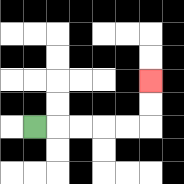{'start': '[1, 5]', 'end': '[6, 3]', 'path_directions': 'R,R,R,R,R,U,U', 'path_coordinates': '[[1, 5], [2, 5], [3, 5], [4, 5], [5, 5], [6, 5], [6, 4], [6, 3]]'}